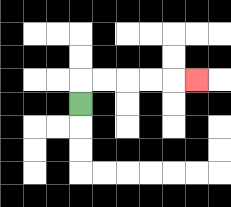{'start': '[3, 4]', 'end': '[8, 3]', 'path_directions': 'U,R,R,R,R,R', 'path_coordinates': '[[3, 4], [3, 3], [4, 3], [5, 3], [6, 3], [7, 3], [8, 3]]'}